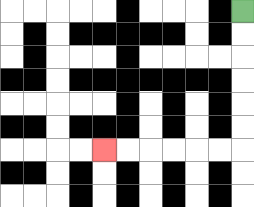{'start': '[10, 0]', 'end': '[4, 6]', 'path_directions': 'D,D,D,D,D,D,L,L,L,L,L,L', 'path_coordinates': '[[10, 0], [10, 1], [10, 2], [10, 3], [10, 4], [10, 5], [10, 6], [9, 6], [8, 6], [7, 6], [6, 6], [5, 6], [4, 6]]'}